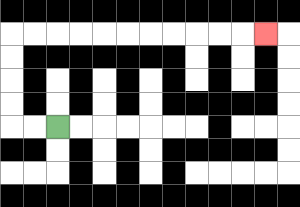{'start': '[2, 5]', 'end': '[11, 1]', 'path_directions': 'L,L,U,U,U,U,R,R,R,R,R,R,R,R,R,R,R', 'path_coordinates': '[[2, 5], [1, 5], [0, 5], [0, 4], [0, 3], [0, 2], [0, 1], [1, 1], [2, 1], [3, 1], [4, 1], [5, 1], [6, 1], [7, 1], [8, 1], [9, 1], [10, 1], [11, 1]]'}